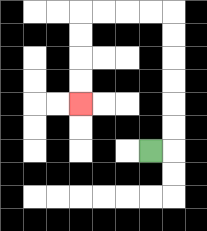{'start': '[6, 6]', 'end': '[3, 4]', 'path_directions': 'R,U,U,U,U,U,U,L,L,L,L,D,D,D,D', 'path_coordinates': '[[6, 6], [7, 6], [7, 5], [7, 4], [7, 3], [7, 2], [7, 1], [7, 0], [6, 0], [5, 0], [4, 0], [3, 0], [3, 1], [3, 2], [3, 3], [3, 4]]'}